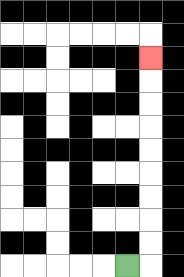{'start': '[5, 11]', 'end': '[6, 2]', 'path_directions': 'R,U,U,U,U,U,U,U,U,U', 'path_coordinates': '[[5, 11], [6, 11], [6, 10], [6, 9], [6, 8], [6, 7], [6, 6], [6, 5], [6, 4], [6, 3], [6, 2]]'}